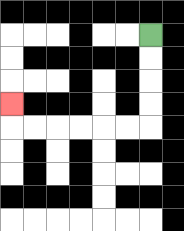{'start': '[6, 1]', 'end': '[0, 4]', 'path_directions': 'D,D,D,D,L,L,L,L,L,L,U', 'path_coordinates': '[[6, 1], [6, 2], [6, 3], [6, 4], [6, 5], [5, 5], [4, 5], [3, 5], [2, 5], [1, 5], [0, 5], [0, 4]]'}